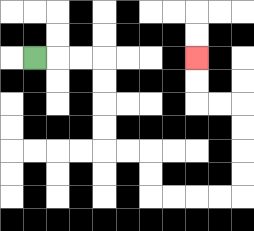{'start': '[1, 2]', 'end': '[8, 2]', 'path_directions': 'R,R,R,D,D,D,D,R,R,D,D,R,R,R,R,U,U,U,U,L,L,U,U', 'path_coordinates': '[[1, 2], [2, 2], [3, 2], [4, 2], [4, 3], [4, 4], [4, 5], [4, 6], [5, 6], [6, 6], [6, 7], [6, 8], [7, 8], [8, 8], [9, 8], [10, 8], [10, 7], [10, 6], [10, 5], [10, 4], [9, 4], [8, 4], [8, 3], [8, 2]]'}